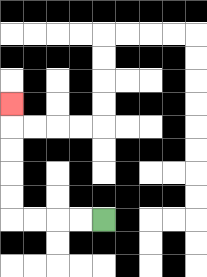{'start': '[4, 9]', 'end': '[0, 4]', 'path_directions': 'L,L,L,L,U,U,U,U,U', 'path_coordinates': '[[4, 9], [3, 9], [2, 9], [1, 9], [0, 9], [0, 8], [0, 7], [0, 6], [0, 5], [0, 4]]'}